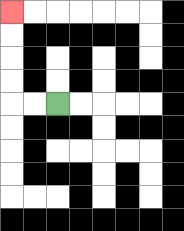{'start': '[2, 4]', 'end': '[0, 0]', 'path_directions': 'L,L,U,U,U,U', 'path_coordinates': '[[2, 4], [1, 4], [0, 4], [0, 3], [0, 2], [0, 1], [0, 0]]'}